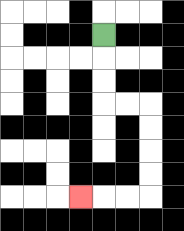{'start': '[4, 1]', 'end': '[3, 8]', 'path_directions': 'D,D,D,R,R,D,D,D,D,L,L,L', 'path_coordinates': '[[4, 1], [4, 2], [4, 3], [4, 4], [5, 4], [6, 4], [6, 5], [6, 6], [6, 7], [6, 8], [5, 8], [4, 8], [3, 8]]'}